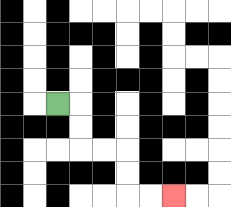{'start': '[2, 4]', 'end': '[7, 8]', 'path_directions': 'R,D,D,R,R,D,D,R,R', 'path_coordinates': '[[2, 4], [3, 4], [3, 5], [3, 6], [4, 6], [5, 6], [5, 7], [5, 8], [6, 8], [7, 8]]'}